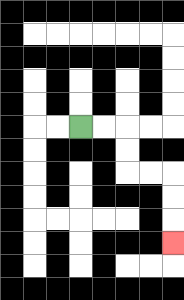{'start': '[3, 5]', 'end': '[7, 10]', 'path_directions': 'R,R,D,D,R,R,D,D,D', 'path_coordinates': '[[3, 5], [4, 5], [5, 5], [5, 6], [5, 7], [6, 7], [7, 7], [7, 8], [7, 9], [7, 10]]'}